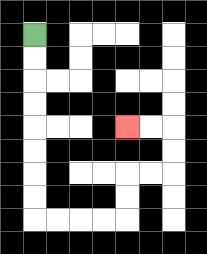{'start': '[1, 1]', 'end': '[5, 5]', 'path_directions': 'D,D,D,D,D,D,D,D,R,R,R,R,U,U,R,R,U,U,L,L', 'path_coordinates': '[[1, 1], [1, 2], [1, 3], [1, 4], [1, 5], [1, 6], [1, 7], [1, 8], [1, 9], [2, 9], [3, 9], [4, 9], [5, 9], [5, 8], [5, 7], [6, 7], [7, 7], [7, 6], [7, 5], [6, 5], [5, 5]]'}